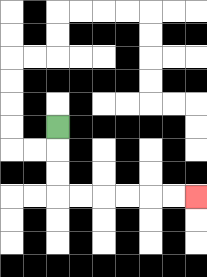{'start': '[2, 5]', 'end': '[8, 8]', 'path_directions': 'D,D,D,R,R,R,R,R,R', 'path_coordinates': '[[2, 5], [2, 6], [2, 7], [2, 8], [3, 8], [4, 8], [5, 8], [6, 8], [7, 8], [8, 8]]'}